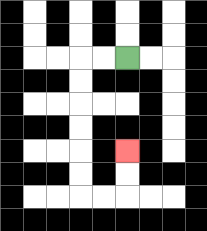{'start': '[5, 2]', 'end': '[5, 6]', 'path_directions': 'L,L,D,D,D,D,D,D,R,R,U,U', 'path_coordinates': '[[5, 2], [4, 2], [3, 2], [3, 3], [3, 4], [3, 5], [3, 6], [3, 7], [3, 8], [4, 8], [5, 8], [5, 7], [5, 6]]'}